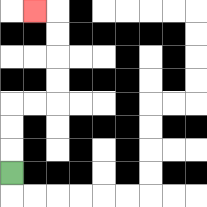{'start': '[0, 7]', 'end': '[1, 0]', 'path_directions': 'U,U,U,R,R,U,U,U,U,L', 'path_coordinates': '[[0, 7], [0, 6], [0, 5], [0, 4], [1, 4], [2, 4], [2, 3], [2, 2], [2, 1], [2, 0], [1, 0]]'}